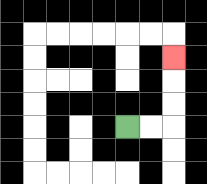{'start': '[5, 5]', 'end': '[7, 2]', 'path_directions': 'R,R,U,U,U', 'path_coordinates': '[[5, 5], [6, 5], [7, 5], [7, 4], [7, 3], [7, 2]]'}